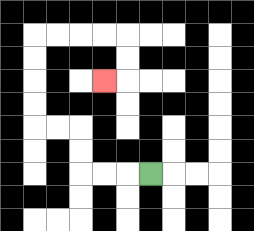{'start': '[6, 7]', 'end': '[4, 3]', 'path_directions': 'L,L,L,U,U,L,L,U,U,U,U,R,R,R,R,D,D,L', 'path_coordinates': '[[6, 7], [5, 7], [4, 7], [3, 7], [3, 6], [3, 5], [2, 5], [1, 5], [1, 4], [1, 3], [1, 2], [1, 1], [2, 1], [3, 1], [4, 1], [5, 1], [5, 2], [5, 3], [4, 3]]'}